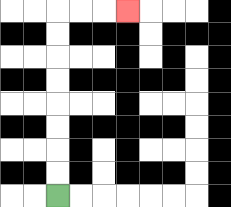{'start': '[2, 8]', 'end': '[5, 0]', 'path_directions': 'U,U,U,U,U,U,U,U,R,R,R', 'path_coordinates': '[[2, 8], [2, 7], [2, 6], [2, 5], [2, 4], [2, 3], [2, 2], [2, 1], [2, 0], [3, 0], [4, 0], [5, 0]]'}